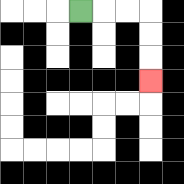{'start': '[3, 0]', 'end': '[6, 3]', 'path_directions': 'R,R,R,D,D,D', 'path_coordinates': '[[3, 0], [4, 0], [5, 0], [6, 0], [6, 1], [6, 2], [6, 3]]'}